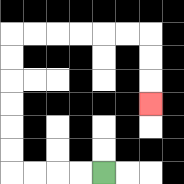{'start': '[4, 7]', 'end': '[6, 4]', 'path_directions': 'L,L,L,L,U,U,U,U,U,U,R,R,R,R,R,R,D,D,D', 'path_coordinates': '[[4, 7], [3, 7], [2, 7], [1, 7], [0, 7], [0, 6], [0, 5], [0, 4], [0, 3], [0, 2], [0, 1], [1, 1], [2, 1], [3, 1], [4, 1], [5, 1], [6, 1], [6, 2], [6, 3], [6, 4]]'}